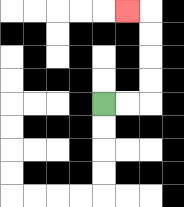{'start': '[4, 4]', 'end': '[5, 0]', 'path_directions': 'R,R,U,U,U,U,L', 'path_coordinates': '[[4, 4], [5, 4], [6, 4], [6, 3], [6, 2], [6, 1], [6, 0], [5, 0]]'}